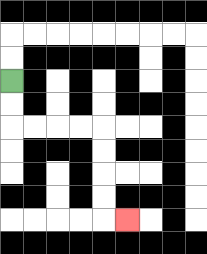{'start': '[0, 3]', 'end': '[5, 9]', 'path_directions': 'D,D,R,R,R,R,D,D,D,D,R', 'path_coordinates': '[[0, 3], [0, 4], [0, 5], [1, 5], [2, 5], [3, 5], [4, 5], [4, 6], [4, 7], [4, 8], [4, 9], [5, 9]]'}